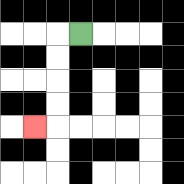{'start': '[3, 1]', 'end': '[1, 5]', 'path_directions': 'L,D,D,D,D,L', 'path_coordinates': '[[3, 1], [2, 1], [2, 2], [2, 3], [2, 4], [2, 5], [1, 5]]'}